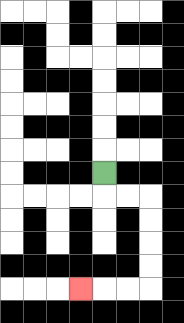{'start': '[4, 7]', 'end': '[3, 12]', 'path_directions': 'D,R,R,D,D,D,D,L,L,L', 'path_coordinates': '[[4, 7], [4, 8], [5, 8], [6, 8], [6, 9], [6, 10], [6, 11], [6, 12], [5, 12], [4, 12], [3, 12]]'}